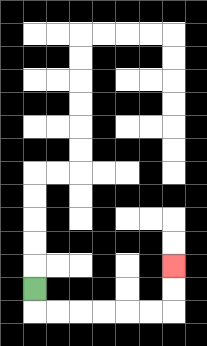{'start': '[1, 12]', 'end': '[7, 11]', 'path_directions': 'D,R,R,R,R,R,R,U,U', 'path_coordinates': '[[1, 12], [1, 13], [2, 13], [3, 13], [4, 13], [5, 13], [6, 13], [7, 13], [7, 12], [7, 11]]'}